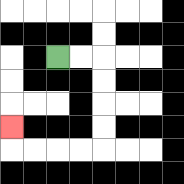{'start': '[2, 2]', 'end': '[0, 5]', 'path_directions': 'R,R,D,D,D,D,L,L,L,L,U', 'path_coordinates': '[[2, 2], [3, 2], [4, 2], [4, 3], [4, 4], [4, 5], [4, 6], [3, 6], [2, 6], [1, 6], [0, 6], [0, 5]]'}